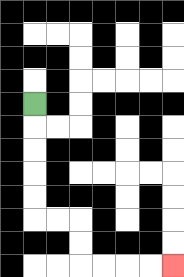{'start': '[1, 4]', 'end': '[7, 11]', 'path_directions': 'D,D,D,D,D,R,R,D,D,R,R,R,R', 'path_coordinates': '[[1, 4], [1, 5], [1, 6], [1, 7], [1, 8], [1, 9], [2, 9], [3, 9], [3, 10], [3, 11], [4, 11], [5, 11], [6, 11], [7, 11]]'}